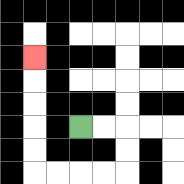{'start': '[3, 5]', 'end': '[1, 2]', 'path_directions': 'R,R,D,D,L,L,L,L,U,U,U,U,U', 'path_coordinates': '[[3, 5], [4, 5], [5, 5], [5, 6], [5, 7], [4, 7], [3, 7], [2, 7], [1, 7], [1, 6], [1, 5], [1, 4], [1, 3], [1, 2]]'}